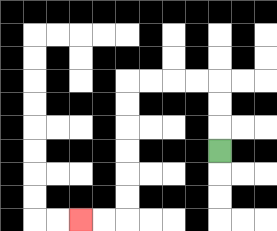{'start': '[9, 6]', 'end': '[3, 9]', 'path_directions': 'U,U,U,L,L,L,L,D,D,D,D,D,D,L,L', 'path_coordinates': '[[9, 6], [9, 5], [9, 4], [9, 3], [8, 3], [7, 3], [6, 3], [5, 3], [5, 4], [5, 5], [5, 6], [5, 7], [5, 8], [5, 9], [4, 9], [3, 9]]'}